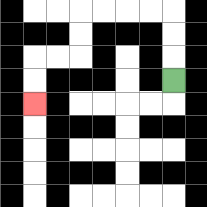{'start': '[7, 3]', 'end': '[1, 4]', 'path_directions': 'U,U,U,L,L,L,L,D,D,L,L,D,D', 'path_coordinates': '[[7, 3], [7, 2], [7, 1], [7, 0], [6, 0], [5, 0], [4, 0], [3, 0], [3, 1], [3, 2], [2, 2], [1, 2], [1, 3], [1, 4]]'}